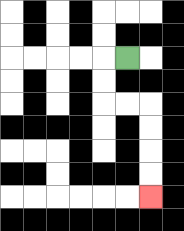{'start': '[5, 2]', 'end': '[6, 8]', 'path_directions': 'L,D,D,R,R,D,D,D,D', 'path_coordinates': '[[5, 2], [4, 2], [4, 3], [4, 4], [5, 4], [6, 4], [6, 5], [6, 6], [6, 7], [6, 8]]'}